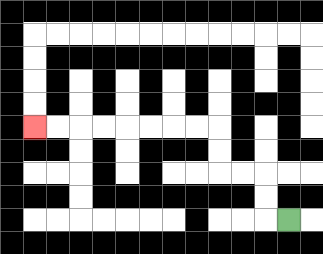{'start': '[12, 9]', 'end': '[1, 5]', 'path_directions': 'L,U,U,L,L,U,U,L,L,L,L,L,L,L,L', 'path_coordinates': '[[12, 9], [11, 9], [11, 8], [11, 7], [10, 7], [9, 7], [9, 6], [9, 5], [8, 5], [7, 5], [6, 5], [5, 5], [4, 5], [3, 5], [2, 5], [1, 5]]'}